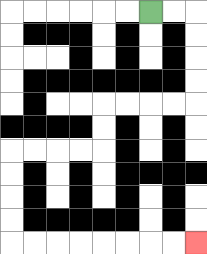{'start': '[6, 0]', 'end': '[8, 10]', 'path_directions': 'R,R,D,D,D,D,L,L,L,L,D,D,L,L,L,L,D,D,D,D,R,R,R,R,R,R,R,R', 'path_coordinates': '[[6, 0], [7, 0], [8, 0], [8, 1], [8, 2], [8, 3], [8, 4], [7, 4], [6, 4], [5, 4], [4, 4], [4, 5], [4, 6], [3, 6], [2, 6], [1, 6], [0, 6], [0, 7], [0, 8], [0, 9], [0, 10], [1, 10], [2, 10], [3, 10], [4, 10], [5, 10], [6, 10], [7, 10], [8, 10]]'}